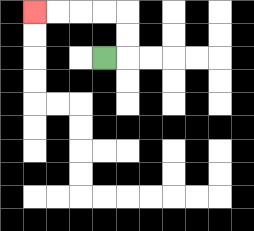{'start': '[4, 2]', 'end': '[1, 0]', 'path_directions': 'R,U,U,L,L,L,L', 'path_coordinates': '[[4, 2], [5, 2], [5, 1], [5, 0], [4, 0], [3, 0], [2, 0], [1, 0]]'}